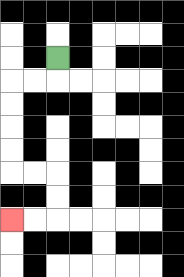{'start': '[2, 2]', 'end': '[0, 9]', 'path_directions': 'D,L,L,D,D,D,D,R,R,D,D,L,L', 'path_coordinates': '[[2, 2], [2, 3], [1, 3], [0, 3], [0, 4], [0, 5], [0, 6], [0, 7], [1, 7], [2, 7], [2, 8], [2, 9], [1, 9], [0, 9]]'}